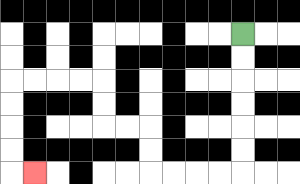{'start': '[10, 1]', 'end': '[1, 7]', 'path_directions': 'D,D,D,D,D,D,L,L,L,L,U,U,L,L,U,U,L,L,L,L,D,D,D,D,R', 'path_coordinates': '[[10, 1], [10, 2], [10, 3], [10, 4], [10, 5], [10, 6], [10, 7], [9, 7], [8, 7], [7, 7], [6, 7], [6, 6], [6, 5], [5, 5], [4, 5], [4, 4], [4, 3], [3, 3], [2, 3], [1, 3], [0, 3], [0, 4], [0, 5], [0, 6], [0, 7], [1, 7]]'}